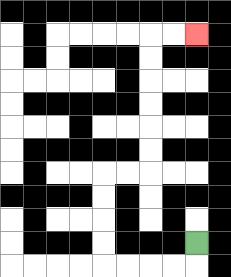{'start': '[8, 10]', 'end': '[8, 1]', 'path_directions': 'D,L,L,L,L,U,U,U,U,R,R,U,U,U,U,U,U,R,R', 'path_coordinates': '[[8, 10], [8, 11], [7, 11], [6, 11], [5, 11], [4, 11], [4, 10], [4, 9], [4, 8], [4, 7], [5, 7], [6, 7], [6, 6], [6, 5], [6, 4], [6, 3], [6, 2], [6, 1], [7, 1], [8, 1]]'}